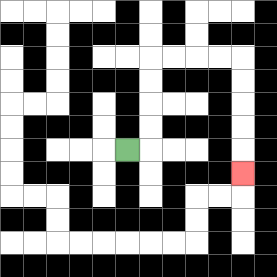{'start': '[5, 6]', 'end': '[10, 7]', 'path_directions': 'R,U,U,U,U,R,R,R,R,D,D,D,D,D', 'path_coordinates': '[[5, 6], [6, 6], [6, 5], [6, 4], [6, 3], [6, 2], [7, 2], [8, 2], [9, 2], [10, 2], [10, 3], [10, 4], [10, 5], [10, 6], [10, 7]]'}